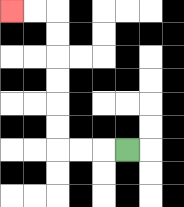{'start': '[5, 6]', 'end': '[0, 0]', 'path_directions': 'L,L,L,U,U,U,U,U,U,L,L', 'path_coordinates': '[[5, 6], [4, 6], [3, 6], [2, 6], [2, 5], [2, 4], [2, 3], [2, 2], [2, 1], [2, 0], [1, 0], [0, 0]]'}